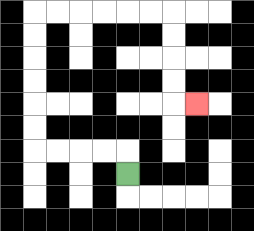{'start': '[5, 7]', 'end': '[8, 4]', 'path_directions': 'U,L,L,L,L,U,U,U,U,U,U,R,R,R,R,R,R,D,D,D,D,R', 'path_coordinates': '[[5, 7], [5, 6], [4, 6], [3, 6], [2, 6], [1, 6], [1, 5], [1, 4], [1, 3], [1, 2], [1, 1], [1, 0], [2, 0], [3, 0], [4, 0], [5, 0], [6, 0], [7, 0], [7, 1], [7, 2], [7, 3], [7, 4], [8, 4]]'}